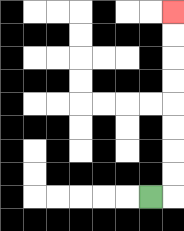{'start': '[6, 8]', 'end': '[7, 0]', 'path_directions': 'R,U,U,U,U,U,U,U,U', 'path_coordinates': '[[6, 8], [7, 8], [7, 7], [7, 6], [7, 5], [7, 4], [7, 3], [7, 2], [7, 1], [7, 0]]'}